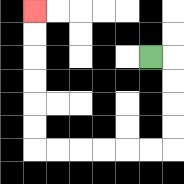{'start': '[6, 2]', 'end': '[1, 0]', 'path_directions': 'R,D,D,D,D,L,L,L,L,L,L,U,U,U,U,U,U', 'path_coordinates': '[[6, 2], [7, 2], [7, 3], [7, 4], [7, 5], [7, 6], [6, 6], [5, 6], [4, 6], [3, 6], [2, 6], [1, 6], [1, 5], [1, 4], [1, 3], [1, 2], [1, 1], [1, 0]]'}